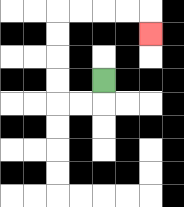{'start': '[4, 3]', 'end': '[6, 1]', 'path_directions': 'D,L,L,U,U,U,U,R,R,R,R,D', 'path_coordinates': '[[4, 3], [4, 4], [3, 4], [2, 4], [2, 3], [2, 2], [2, 1], [2, 0], [3, 0], [4, 0], [5, 0], [6, 0], [6, 1]]'}